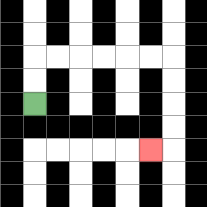{'start': '[1, 4]', 'end': '[6, 6]', 'path_directions': 'U,U,R,R,R,R,R,R,D,D,D,D,L', 'path_coordinates': '[[1, 4], [1, 3], [1, 2], [2, 2], [3, 2], [4, 2], [5, 2], [6, 2], [7, 2], [7, 3], [7, 4], [7, 5], [7, 6], [6, 6]]'}